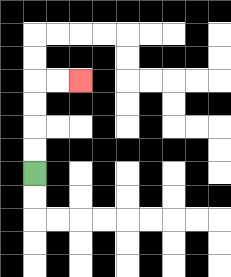{'start': '[1, 7]', 'end': '[3, 3]', 'path_directions': 'U,U,U,U,R,R', 'path_coordinates': '[[1, 7], [1, 6], [1, 5], [1, 4], [1, 3], [2, 3], [3, 3]]'}